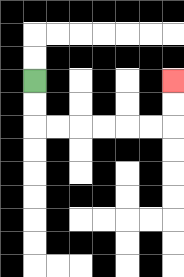{'start': '[1, 3]', 'end': '[7, 3]', 'path_directions': 'D,D,R,R,R,R,R,R,U,U', 'path_coordinates': '[[1, 3], [1, 4], [1, 5], [2, 5], [3, 5], [4, 5], [5, 5], [6, 5], [7, 5], [7, 4], [7, 3]]'}